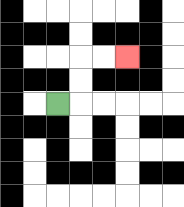{'start': '[2, 4]', 'end': '[5, 2]', 'path_directions': 'R,U,U,R,R', 'path_coordinates': '[[2, 4], [3, 4], [3, 3], [3, 2], [4, 2], [5, 2]]'}